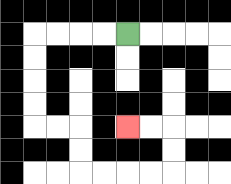{'start': '[5, 1]', 'end': '[5, 5]', 'path_directions': 'L,L,L,L,D,D,D,D,R,R,D,D,R,R,R,R,U,U,L,L', 'path_coordinates': '[[5, 1], [4, 1], [3, 1], [2, 1], [1, 1], [1, 2], [1, 3], [1, 4], [1, 5], [2, 5], [3, 5], [3, 6], [3, 7], [4, 7], [5, 7], [6, 7], [7, 7], [7, 6], [7, 5], [6, 5], [5, 5]]'}